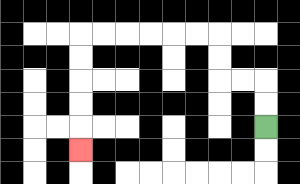{'start': '[11, 5]', 'end': '[3, 6]', 'path_directions': 'U,U,L,L,U,U,L,L,L,L,L,L,D,D,D,D,D', 'path_coordinates': '[[11, 5], [11, 4], [11, 3], [10, 3], [9, 3], [9, 2], [9, 1], [8, 1], [7, 1], [6, 1], [5, 1], [4, 1], [3, 1], [3, 2], [3, 3], [3, 4], [3, 5], [3, 6]]'}